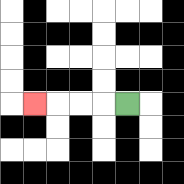{'start': '[5, 4]', 'end': '[1, 4]', 'path_directions': 'L,L,L,L', 'path_coordinates': '[[5, 4], [4, 4], [3, 4], [2, 4], [1, 4]]'}